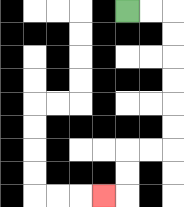{'start': '[5, 0]', 'end': '[4, 8]', 'path_directions': 'R,R,D,D,D,D,D,D,L,L,D,D,L', 'path_coordinates': '[[5, 0], [6, 0], [7, 0], [7, 1], [7, 2], [7, 3], [7, 4], [7, 5], [7, 6], [6, 6], [5, 6], [5, 7], [5, 8], [4, 8]]'}